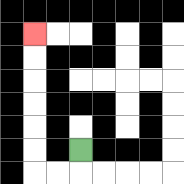{'start': '[3, 6]', 'end': '[1, 1]', 'path_directions': 'D,L,L,U,U,U,U,U,U', 'path_coordinates': '[[3, 6], [3, 7], [2, 7], [1, 7], [1, 6], [1, 5], [1, 4], [1, 3], [1, 2], [1, 1]]'}